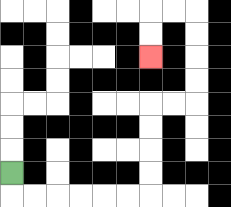{'start': '[0, 7]', 'end': '[6, 2]', 'path_directions': 'D,R,R,R,R,R,R,U,U,U,U,R,R,U,U,U,U,L,L,D,D', 'path_coordinates': '[[0, 7], [0, 8], [1, 8], [2, 8], [3, 8], [4, 8], [5, 8], [6, 8], [6, 7], [6, 6], [6, 5], [6, 4], [7, 4], [8, 4], [8, 3], [8, 2], [8, 1], [8, 0], [7, 0], [6, 0], [6, 1], [6, 2]]'}